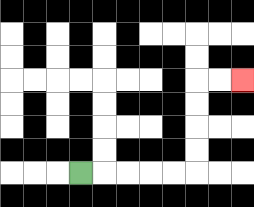{'start': '[3, 7]', 'end': '[10, 3]', 'path_directions': 'R,R,R,R,R,U,U,U,U,R,R', 'path_coordinates': '[[3, 7], [4, 7], [5, 7], [6, 7], [7, 7], [8, 7], [8, 6], [8, 5], [8, 4], [8, 3], [9, 3], [10, 3]]'}